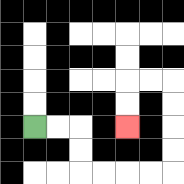{'start': '[1, 5]', 'end': '[5, 5]', 'path_directions': 'R,R,D,D,R,R,R,R,U,U,U,U,L,L,D,D', 'path_coordinates': '[[1, 5], [2, 5], [3, 5], [3, 6], [3, 7], [4, 7], [5, 7], [6, 7], [7, 7], [7, 6], [7, 5], [7, 4], [7, 3], [6, 3], [5, 3], [5, 4], [5, 5]]'}